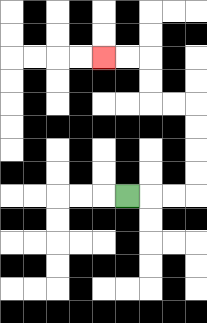{'start': '[5, 8]', 'end': '[4, 2]', 'path_directions': 'R,R,R,U,U,U,U,L,L,U,U,L,L', 'path_coordinates': '[[5, 8], [6, 8], [7, 8], [8, 8], [8, 7], [8, 6], [8, 5], [8, 4], [7, 4], [6, 4], [6, 3], [6, 2], [5, 2], [4, 2]]'}